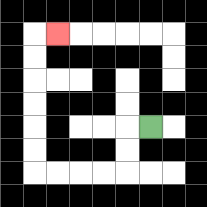{'start': '[6, 5]', 'end': '[2, 1]', 'path_directions': 'L,D,D,L,L,L,L,U,U,U,U,U,U,R', 'path_coordinates': '[[6, 5], [5, 5], [5, 6], [5, 7], [4, 7], [3, 7], [2, 7], [1, 7], [1, 6], [1, 5], [1, 4], [1, 3], [1, 2], [1, 1], [2, 1]]'}